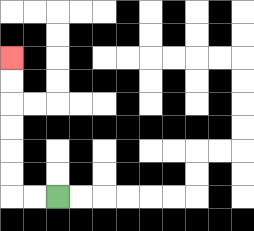{'start': '[2, 8]', 'end': '[0, 2]', 'path_directions': 'L,L,U,U,U,U,U,U', 'path_coordinates': '[[2, 8], [1, 8], [0, 8], [0, 7], [0, 6], [0, 5], [0, 4], [0, 3], [0, 2]]'}